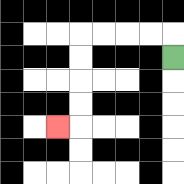{'start': '[7, 2]', 'end': '[2, 5]', 'path_directions': 'U,L,L,L,L,D,D,D,D,L', 'path_coordinates': '[[7, 2], [7, 1], [6, 1], [5, 1], [4, 1], [3, 1], [3, 2], [3, 3], [3, 4], [3, 5], [2, 5]]'}